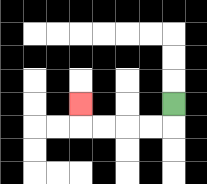{'start': '[7, 4]', 'end': '[3, 4]', 'path_directions': 'D,L,L,L,L,U', 'path_coordinates': '[[7, 4], [7, 5], [6, 5], [5, 5], [4, 5], [3, 5], [3, 4]]'}